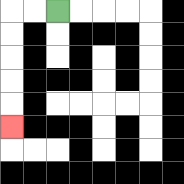{'start': '[2, 0]', 'end': '[0, 5]', 'path_directions': 'L,L,D,D,D,D,D', 'path_coordinates': '[[2, 0], [1, 0], [0, 0], [0, 1], [0, 2], [0, 3], [0, 4], [0, 5]]'}